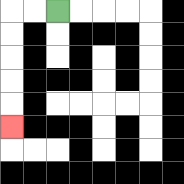{'start': '[2, 0]', 'end': '[0, 5]', 'path_directions': 'L,L,D,D,D,D,D', 'path_coordinates': '[[2, 0], [1, 0], [0, 0], [0, 1], [0, 2], [0, 3], [0, 4], [0, 5]]'}